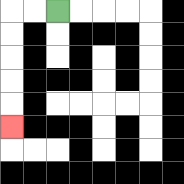{'start': '[2, 0]', 'end': '[0, 5]', 'path_directions': 'L,L,D,D,D,D,D', 'path_coordinates': '[[2, 0], [1, 0], [0, 0], [0, 1], [0, 2], [0, 3], [0, 4], [0, 5]]'}